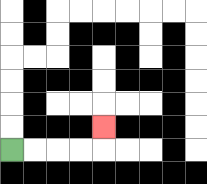{'start': '[0, 6]', 'end': '[4, 5]', 'path_directions': 'R,R,R,R,U', 'path_coordinates': '[[0, 6], [1, 6], [2, 6], [3, 6], [4, 6], [4, 5]]'}